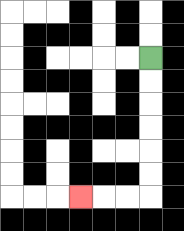{'start': '[6, 2]', 'end': '[3, 8]', 'path_directions': 'D,D,D,D,D,D,L,L,L', 'path_coordinates': '[[6, 2], [6, 3], [6, 4], [6, 5], [6, 6], [6, 7], [6, 8], [5, 8], [4, 8], [3, 8]]'}